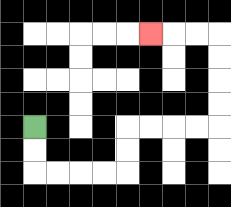{'start': '[1, 5]', 'end': '[6, 1]', 'path_directions': 'D,D,R,R,R,R,U,U,R,R,R,R,U,U,U,U,L,L,L', 'path_coordinates': '[[1, 5], [1, 6], [1, 7], [2, 7], [3, 7], [4, 7], [5, 7], [5, 6], [5, 5], [6, 5], [7, 5], [8, 5], [9, 5], [9, 4], [9, 3], [9, 2], [9, 1], [8, 1], [7, 1], [6, 1]]'}